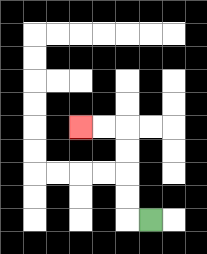{'start': '[6, 9]', 'end': '[3, 5]', 'path_directions': 'L,U,U,U,U,L,L', 'path_coordinates': '[[6, 9], [5, 9], [5, 8], [5, 7], [5, 6], [5, 5], [4, 5], [3, 5]]'}